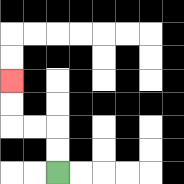{'start': '[2, 7]', 'end': '[0, 3]', 'path_directions': 'U,U,L,L,U,U', 'path_coordinates': '[[2, 7], [2, 6], [2, 5], [1, 5], [0, 5], [0, 4], [0, 3]]'}